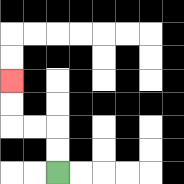{'start': '[2, 7]', 'end': '[0, 3]', 'path_directions': 'U,U,L,L,U,U', 'path_coordinates': '[[2, 7], [2, 6], [2, 5], [1, 5], [0, 5], [0, 4], [0, 3]]'}